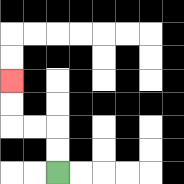{'start': '[2, 7]', 'end': '[0, 3]', 'path_directions': 'U,U,L,L,U,U', 'path_coordinates': '[[2, 7], [2, 6], [2, 5], [1, 5], [0, 5], [0, 4], [0, 3]]'}